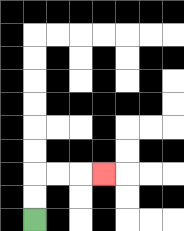{'start': '[1, 9]', 'end': '[4, 7]', 'path_directions': 'U,U,R,R,R', 'path_coordinates': '[[1, 9], [1, 8], [1, 7], [2, 7], [3, 7], [4, 7]]'}